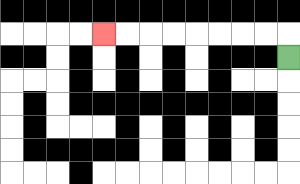{'start': '[12, 2]', 'end': '[4, 1]', 'path_directions': 'U,L,L,L,L,L,L,L,L', 'path_coordinates': '[[12, 2], [12, 1], [11, 1], [10, 1], [9, 1], [8, 1], [7, 1], [6, 1], [5, 1], [4, 1]]'}